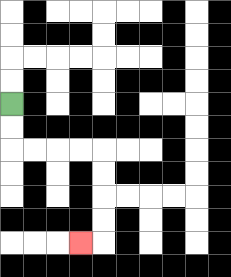{'start': '[0, 4]', 'end': '[3, 10]', 'path_directions': 'D,D,R,R,R,R,D,D,D,D,L', 'path_coordinates': '[[0, 4], [0, 5], [0, 6], [1, 6], [2, 6], [3, 6], [4, 6], [4, 7], [4, 8], [4, 9], [4, 10], [3, 10]]'}